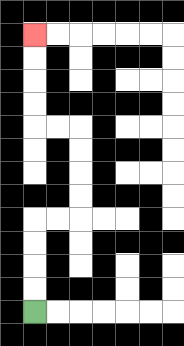{'start': '[1, 13]', 'end': '[1, 1]', 'path_directions': 'U,U,U,U,R,R,U,U,U,U,L,L,U,U,U,U', 'path_coordinates': '[[1, 13], [1, 12], [1, 11], [1, 10], [1, 9], [2, 9], [3, 9], [3, 8], [3, 7], [3, 6], [3, 5], [2, 5], [1, 5], [1, 4], [1, 3], [1, 2], [1, 1]]'}